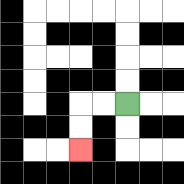{'start': '[5, 4]', 'end': '[3, 6]', 'path_directions': 'L,L,D,D', 'path_coordinates': '[[5, 4], [4, 4], [3, 4], [3, 5], [3, 6]]'}